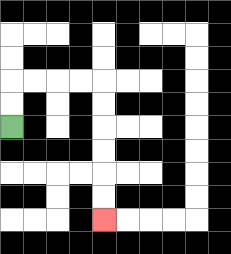{'start': '[0, 5]', 'end': '[4, 9]', 'path_directions': 'U,U,R,R,R,R,D,D,D,D,D,D', 'path_coordinates': '[[0, 5], [0, 4], [0, 3], [1, 3], [2, 3], [3, 3], [4, 3], [4, 4], [4, 5], [4, 6], [4, 7], [4, 8], [4, 9]]'}